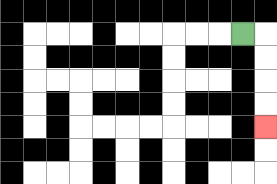{'start': '[10, 1]', 'end': '[11, 5]', 'path_directions': 'R,D,D,D,D', 'path_coordinates': '[[10, 1], [11, 1], [11, 2], [11, 3], [11, 4], [11, 5]]'}